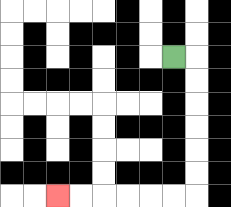{'start': '[7, 2]', 'end': '[2, 8]', 'path_directions': 'R,D,D,D,D,D,D,L,L,L,L,L,L', 'path_coordinates': '[[7, 2], [8, 2], [8, 3], [8, 4], [8, 5], [8, 6], [8, 7], [8, 8], [7, 8], [6, 8], [5, 8], [4, 8], [3, 8], [2, 8]]'}